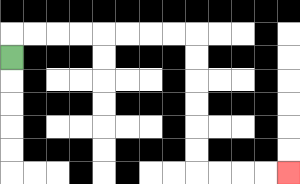{'start': '[0, 2]', 'end': '[12, 7]', 'path_directions': 'U,R,R,R,R,R,R,R,R,D,D,D,D,D,D,R,R,R,R', 'path_coordinates': '[[0, 2], [0, 1], [1, 1], [2, 1], [3, 1], [4, 1], [5, 1], [6, 1], [7, 1], [8, 1], [8, 2], [8, 3], [8, 4], [8, 5], [8, 6], [8, 7], [9, 7], [10, 7], [11, 7], [12, 7]]'}